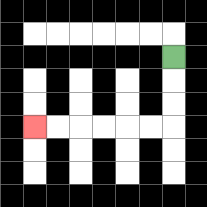{'start': '[7, 2]', 'end': '[1, 5]', 'path_directions': 'D,D,D,L,L,L,L,L,L', 'path_coordinates': '[[7, 2], [7, 3], [7, 4], [7, 5], [6, 5], [5, 5], [4, 5], [3, 5], [2, 5], [1, 5]]'}